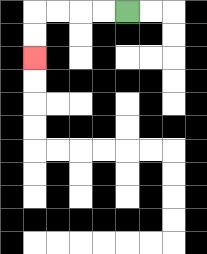{'start': '[5, 0]', 'end': '[1, 2]', 'path_directions': 'L,L,L,L,D,D', 'path_coordinates': '[[5, 0], [4, 0], [3, 0], [2, 0], [1, 0], [1, 1], [1, 2]]'}